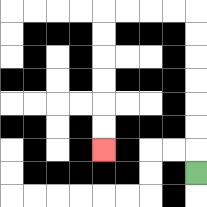{'start': '[8, 7]', 'end': '[4, 6]', 'path_directions': 'U,U,U,U,U,U,U,L,L,L,L,D,D,D,D,D,D', 'path_coordinates': '[[8, 7], [8, 6], [8, 5], [8, 4], [8, 3], [8, 2], [8, 1], [8, 0], [7, 0], [6, 0], [5, 0], [4, 0], [4, 1], [4, 2], [4, 3], [4, 4], [4, 5], [4, 6]]'}